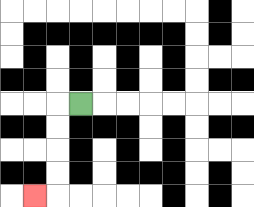{'start': '[3, 4]', 'end': '[1, 8]', 'path_directions': 'L,D,D,D,D,L', 'path_coordinates': '[[3, 4], [2, 4], [2, 5], [2, 6], [2, 7], [2, 8], [1, 8]]'}